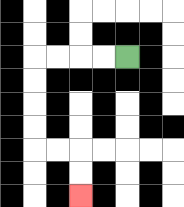{'start': '[5, 2]', 'end': '[3, 8]', 'path_directions': 'L,L,L,L,D,D,D,D,R,R,D,D', 'path_coordinates': '[[5, 2], [4, 2], [3, 2], [2, 2], [1, 2], [1, 3], [1, 4], [1, 5], [1, 6], [2, 6], [3, 6], [3, 7], [3, 8]]'}